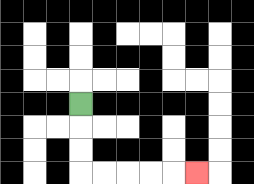{'start': '[3, 4]', 'end': '[8, 7]', 'path_directions': 'D,D,D,R,R,R,R,R', 'path_coordinates': '[[3, 4], [3, 5], [3, 6], [3, 7], [4, 7], [5, 7], [6, 7], [7, 7], [8, 7]]'}